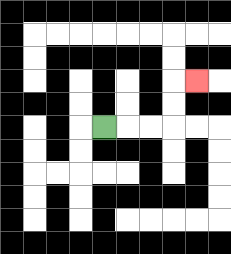{'start': '[4, 5]', 'end': '[8, 3]', 'path_directions': 'R,R,R,U,U,R', 'path_coordinates': '[[4, 5], [5, 5], [6, 5], [7, 5], [7, 4], [7, 3], [8, 3]]'}